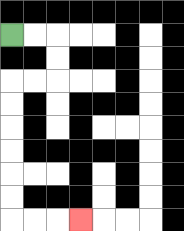{'start': '[0, 1]', 'end': '[3, 9]', 'path_directions': 'R,R,D,D,L,L,D,D,D,D,D,D,R,R,R', 'path_coordinates': '[[0, 1], [1, 1], [2, 1], [2, 2], [2, 3], [1, 3], [0, 3], [0, 4], [0, 5], [0, 6], [0, 7], [0, 8], [0, 9], [1, 9], [2, 9], [3, 9]]'}